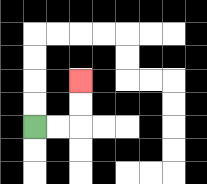{'start': '[1, 5]', 'end': '[3, 3]', 'path_directions': 'R,R,U,U', 'path_coordinates': '[[1, 5], [2, 5], [3, 5], [3, 4], [3, 3]]'}